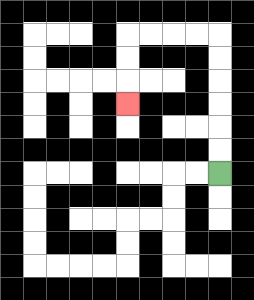{'start': '[9, 7]', 'end': '[5, 4]', 'path_directions': 'U,U,U,U,U,U,L,L,L,L,D,D,D', 'path_coordinates': '[[9, 7], [9, 6], [9, 5], [9, 4], [9, 3], [9, 2], [9, 1], [8, 1], [7, 1], [6, 1], [5, 1], [5, 2], [5, 3], [5, 4]]'}